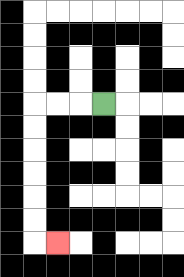{'start': '[4, 4]', 'end': '[2, 10]', 'path_directions': 'L,L,L,D,D,D,D,D,D,R', 'path_coordinates': '[[4, 4], [3, 4], [2, 4], [1, 4], [1, 5], [1, 6], [1, 7], [1, 8], [1, 9], [1, 10], [2, 10]]'}